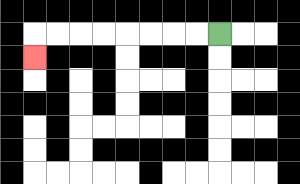{'start': '[9, 1]', 'end': '[1, 2]', 'path_directions': 'L,L,L,L,L,L,L,L,D', 'path_coordinates': '[[9, 1], [8, 1], [7, 1], [6, 1], [5, 1], [4, 1], [3, 1], [2, 1], [1, 1], [1, 2]]'}